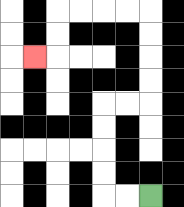{'start': '[6, 8]', 'end': '[1, 2]', 'path_directions': 'L,L,U,U,U,U,R,R,U,U,U,U,L,L,L,L,D,D,L', 'path_coordinates': '[[6, 8], [5, 8], [4, 8], [4, 7], [4, 6], [4, 5], [4, 4], [5, 4], [6, 4], [6, 3], [6, 2], [6, 1], [6, 0], [5, 0], [4, 0], [3, 0], [2, 0], [2, 1], [2, 2], [1, 2]]'}